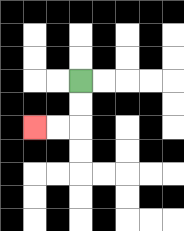{'start': '[3, 3]', 'end': '[1, 5]', 'path_directions': 'D,D,L,L', 'path_coordinates': '[[3, 3], [3, 4], [3, 5], [2, 5], [1, 5]]'}